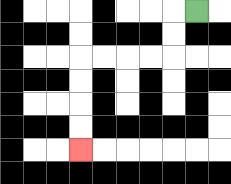{'start': '[8, 0]', 'end': '[3, 6]', 'path_directions': 'L,D,D,L,L,L,L,D,D,D,D', 'path_coordinates': '[[8, 0], [7, 0], [7, 1], [7, 2], [6, 2], [5, 2], [4, 2], [3, 2], [3, 3], [3, 4], [3, 5], [3, 6]]'}